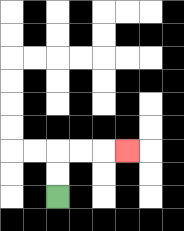{'start': '[2, 8]', 'end': '[5, 6]', 'path_directions': 'U,U,R,R,R', 'path_coordinates': '[[2, 8], [2, 7], [2, 6], [3, 6], [4, 6], [5, 6]]'}